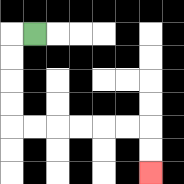{'start': '[1, 1]', 'end': '[6, 7]', 'path_directions': 'L,D,D,D,D,R,R,R,R,R,R,D,D', 'path_coordinates': '[[1, 1], [0, 1], [0, 2], [0, 3], [0, 4], [0, 5], [1, 5], [2, 5], [3, 5], [4, 5], [5, 5], [6, 5], [6, 6], [6, 7]]'}